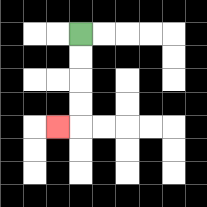{'start': '[3, 1]', 'end': '[2, 5]', 'path_directions': 'D,D,D,D,L', 'path_coordinates': '[[3, 1], [3, 2], [3, 3], [3, 4], [3, 5], [2, 5]]'}